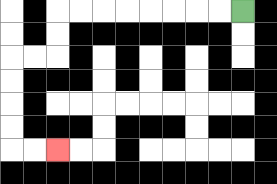{'start': '[10, 0]', 'end': '[2, 6]', 'path_directions': 'L,L,L,L,L,L,L,L,D,D,L,L,D,D,D,D,R,R', 'path_coordinates': '[[10, 0], [9, 0], [8, 0], [7, 0], [6, 0], [5, 0], [4, 0], [3, 0], [2, 0], [2, 1], [2, 2], [1, 2], [0, 2], [0, 3], [0, 4], [0, 5], [0, 6], [1, 6], [2, 6]]'}